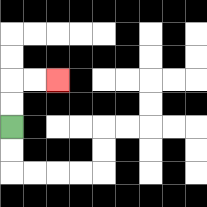{'start': '[0, 5]', 'end': '[2, 3]', 'path_directions': 'U,U,R,R', 'path_coordinates': '[[0, 5], [0, 4], [0, 3], [1, 3], [2, 3]]'}